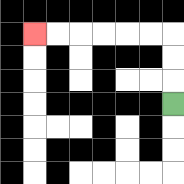{'start': '[7, 4]', 'end': '[1, 1]', 'path_directions': 'U,U,U,L,L,L,L,L,L', 'path_coordinates': '[[7, 4], [7, 3], [7, 2], [7, 1], [6, 1], [5, 1], [4, 1], [3, 1], [2, 1], [1, 1]]'}